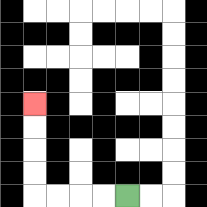{'start': '[5, 8]', 'end': '[1, 4]', 'path_directions': 'L,L,L,L,U,U,U,U', 'path_coordinates': '[[5, 8], [4, 8], [3, 8], [2, 8], [1, 8], [1, 7], [1, 6], [1, 5], [1, 4]]'}